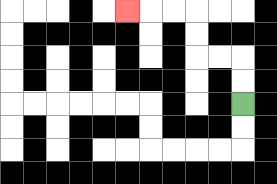{'start': '[10, 4]', 'end': '[5, 0]', 'path_directions': 'U,U,L,L,U,U,L,L,L', 'path_coordinates': '[[10, 4], [10, 3], [10, 2], [9, 2], [8, 2], [8, 1], [8, 0], [7, 0], [6, 0], [5, 0]]'}